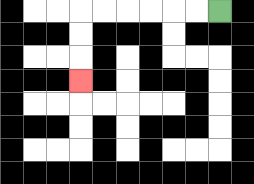{'start': '[9, 0]', 'end': '[3, 3]', 'path_directions': 'L,L,L,L,L,L,D,D,D', 'path_coordinates': '[[9, 0], [8, 0], [7, 0], [6, 0], [5, 0], [4, 0], [3, 0], [3, 1], [3, 2], [3, 3]]'}